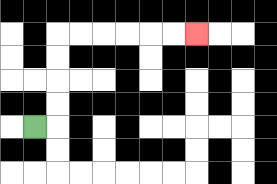{'start': '[1, 5]', 'end': '[8, 1]', 'path_directions': 'R,U,U,U,U,R,R,R,R,R,R', 'path_coordinates': '[[1, 5], [2, 5], [2, 4], [2, 3], [2, 2], [2, 1], [3, 1], [4, 1], [5, 1], [6, 1], [7, 1], [8, 1]]'}